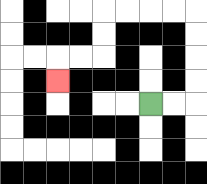{'start': '[6, 4]', 'end': '[2, 3]', 'path_directions': 'R,R,U,U,U,U,L,L,L,L,D,D,L,L,D', 'path_coordinates': '[[6, 4], [7, 4], [8, 4], [8, 3], [8, 2], [8, 1], [8, 0], [7, 0], [6, 0], [5, 0], [4, 0], [4, 1], [4, 2], [3, 2], [2, 2], [2, 3]]'}